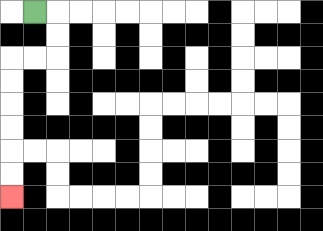{'start': '[1, 0]', 'end': '[0, 8]', 'path_directions': 'R,D,D,L,L,D,D,D,D,D,D', 'path_coordinates': '[[1, 0], [2, 0], [2, 1], [2, 2], [1, 2], [0, 2], [0, 3], [0, 4], [0, 5], [0, 6], [0, 7], [0, 8]]'}